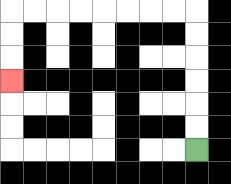{'start': '[8, 6]', 'end': '[0, 3]', 'path_directions': 'U,U,U,U,U,U,L,L,L,L,L,L,L,L,D,D,D', 'path_coordinates': '[[8, 6], [8, 5], [8, 4], [8, 3], [8, 2], [8, 1], [8, 0], [7, 0], [6, 0], [5, 0], [4, 0], [3, 0], [2, 0], [1, 0], [0, 0], [0, 1], [0, 2], [0, 3]]'}